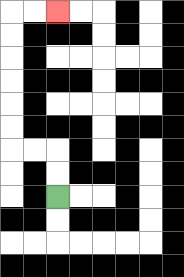{'start': '[2, 8]', 'end': '[2, 0]', 'path_directions': 'U,U,L,L,U,U,U,U,U,U,R,R', 'path_coordinates': '[[2, 8], [2, 7], [2, 6], [1, 6], [0, 6], [0, 5], [0, 4], [0, 3], [0, 2], [0, 1], [0, 0], [1, 0], [2, 0]]'}